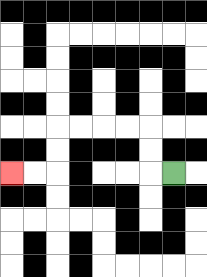{'start': '[7, 7]', 'end': '[0, 7]', 'path_directions': 'L,U,U,L,L,L,L,D,D,L,L', 'path_coordinates': '[[7, 7], [6, 7], [6, 6], [6, 5], [5, 5], [4, 5], [3, 5], [2, 5], [2, 6], [2, 7], [1, 7], [0, 7]]'}